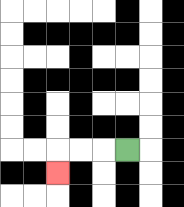{'start': '[5, 6]', 'end': '[2, 7]', 'path_directions': 'L,L,L,D', 'path_coordinates': '[[5, 6], [4, 6], [3, 6], [2, 6], [2, 7]]'}